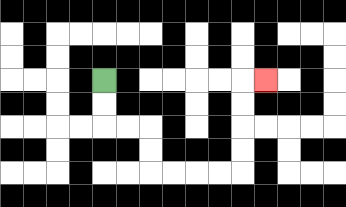{'start': '[4, 3]', 'end': '[11, 3]', 'path_directions': 'D,D,R,R,D,D,R,R,R,R,U,U,U,U,R', 'path_coordinates': '[[4, 3], [4, 4], [4, 5], [5, 5], [6, 5], [6, 6], [6, 7], [7, 7], [8, 7], [9, 7], [10, 7], [10, 6], [10, 5], [10, 4], [10, 3], [11, 3]]'}